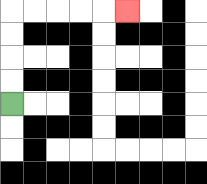{'start': '[0, 4]', 'end': '[5, 0]', 'path_directions': 'U,U,U,U,R,R,R,R,R', 'path_coordinates': '[[0, 4], [0, 3], [0, 2], [0, 1], [0, 0], [1, 0], [2, 0], [3, 0], [4, 0], [5, 0]]'}